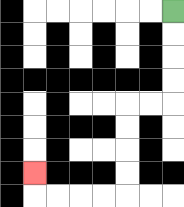{'start': '[7, 0]', 'end': '[1, 7]', 'path_directions': 'D,D,D,D,L,L,D,D,D,D,L,L,L,L,U', 'path_coordinates': '[[7, 0], [7, 1], [7, 2], [7, 3], [7, 4], [6, 4], [5, 4], [5, 5], [5, 6], [5, 7], [5, 8], [4, 8], [3, 8], [2, 8], [1, 8], [1, 7]]'}